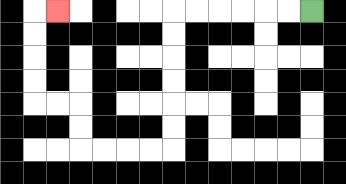{'start': '[13, 0]', 'end': '[2, 0]', 'path_directions': 'L,L,L,L,L,L,D,D,D,D,D,D,L,L,L,L,U,U,L,L,U,U,U,U,R', 'path_coordinates': '[[13, 0], [12, 0], [11, 0], [10, 0], [9, 0], [8, 0], [7, 0], [7, 1], [7, 2], [7, 3], [7, 4], [7, 5], [7, 6], [6, 6], [5, 6], [4, 6], [3, 6], [3, 5], [3, 4], [2, 4], [1, 4], [1, 3], [1, 2], [1, 1], [1, 0], [2, 0]]'}